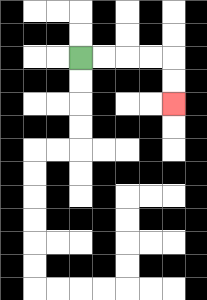{'start': '[3, 2]', 'end': '[7, 4]', 'path_directions': 'R,R,R,R,D,D', 'path_coordinates': '[[3, 2], [4, 2], [5, 2], [6, 2], [7, 2], [7, 3], [7, 4]]'}